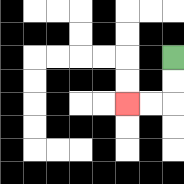{'start': '[7, 2]', 'end': '[5, 4]', 'path_directions': 'D,D,L,L', 'path_coordinates': '[[7, 2], [7, 3], [7, 4], [6, 4], [5, 4]]'}